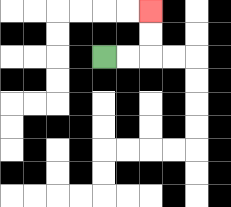{'start': '[4, 2]', 'end': '[6, 0]', 'path_directions': 'R,R,U,U', 'path_coordinates': '[[4, 2], [5, 2], [6, 2], [6, 1], [6, 0]]'}